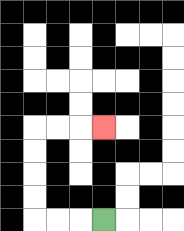{'start': '[4, 9]', 'end': '[4, 5]', 'path_directions': 'L,L,L,U,U,U,U,R,R,R', 'path_coordinates': '[[4, 9], [3, 9], [2, 9], [1, 9], [1, 8], [1, 7], [1, 6], [1, 5], [2, 5], [3, 5], [4, 5]]'}